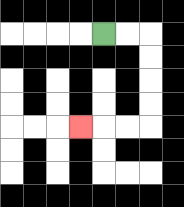{'start': '[4, 1]', 'end': '[3, 5]', 'path_directions': 'R,R,D,D,D,D,L,L,L', 'path_coordinates': '[[4, 1], [5, 1], [6, 1], [6, 2], [6, 3], [6, 4], [6, 5], [5, 5], [4, 5], [3, 5]]'}